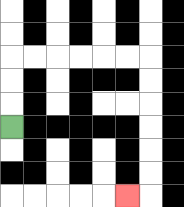{'start': '[0, 5]', 'end': '[5, 8]', 'path_directions': 'U,U,U,R,R,R,R,R,R,D,D,D,D,D,D,L', 'path_coordinates': '[[0, 5], [0, 4], [0, 3], [0, 2], [1, 2], [2, 2], [3, 2], [4, 2], [5, 2], [6, 2], [6, 3], [6, 4], [6, 5], [6, 6], [6, 7], [6, 8], [5, 8]]'}